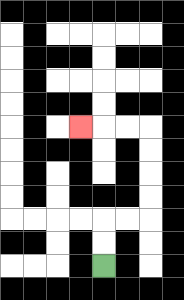{'start': '[4, 11]', 'end': '[3, 5]', 'path_directions': 'U,U,R,R,U,U,U,U,L,L,L', 'path_coordinates': '[[4, 11], [4, 10], [4, 9], [5, 9], [6, 9], [6, 8], [6, 7], [6, 6], [6, 5], [5, 5], [4, 5], [3, 5]]'}